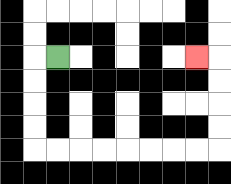{'start': '[2, 2]', 'end': '[8, 2]', 'path_directions': 'L,D,D,D,D,R,R,R,R,R,R,R,R,U,U,U,U,L', 'path_coordinates': '[[2, 2], [1, 2], [1, 3], [1, 4], [1, 5], [1, 6], [2, 6], [3, 6], [4, 6], [5, 6], [6, 6], [7, 6], [8, 6], [9, 6], [9, 5], [9, 4], [9, 3], [9, 2], [8, 2]]'}